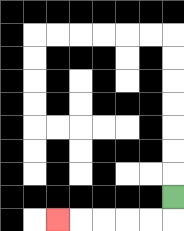{'start': '[7, 8]', 'end': '[2, 9]', 'path_directions': 'D,L,L,L,L,L', 'path_coordinates': '[[7, 8], [7, 9], [6, 9], [5, 9], [4, 9], [3, 9], [2, 9]]'}